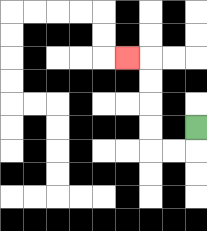{'start': '[8, 5]', 'end': '[5, 2]', 'path_directions': 'D,L,L,U,U,U,U,L', 'path_coordinates': '[[8, 5], [8, 6], [7, 6], [6, 6], [6, 5], [6, 4], [6, 3], [6, 2], [5, 2]]'}